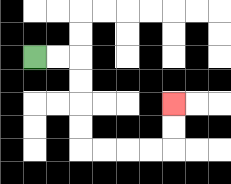{'start': '[1, 2]', 'end': '[7, 4]', 'path_directions': 'R,R,D,D,D,D,R,R,R,R,U,U', 'path_coordinates': '[[1, 2], [2, 2], [3, 2], [3, 3], [3, 4], [3, 5], [3, 6], [4, 6], [5, 6], [6, 6], [7, 6], [7, 5], [7, 4]]'}